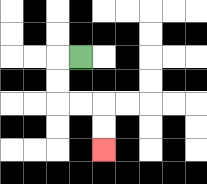{'start': '[3, 2]', 'end': '[4, 6]', 'path_directions': 'L,D,D,R,R,D,D', 'path_coordinates': '[[3, 2], [2, 2], [2, 3], [2, 4], [3, 4], [4, 4], [4, 5], [4, 6]]'}